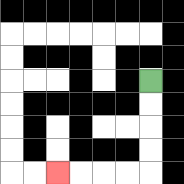{'start': '[6, 3]', 'end': '[2, 7]', 'path_directions': 'D,D,D,D,L,L,L,L', 'path_coordinates': '[[6, 3], [6, 4], [6, 5], [6, 6], [6, 7], [5, 7], [4, 7], [3, 7], [2, 7]]'}